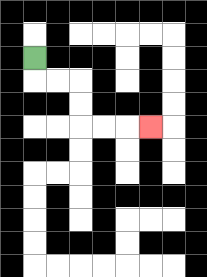{'start': '[1, 2]', 'end': '[6, 5]', 'path_directions': 'D,R,R,D,D,R,R,R', 'path_coordinates': '[[1, 2], [1, 3], [2, 3], [3, 3], [3, 4], [3, 5], [4, 5], [5, 5], [6, 5]]'}